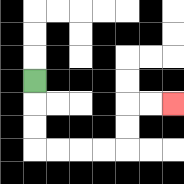{'start': '[1, 3]', 'end': '[7, 4]', 'path_directions': 'D,D,D,R,R,R,R,U,U,R,R', 'path_coordinates': '[[1, 3], [1, 4], [1, 5], [1, 6], [2, 6], [3, 6], [4, 6], [5, 6], [5, 5], [5, 4], [6, 4], [7, 4]]'}